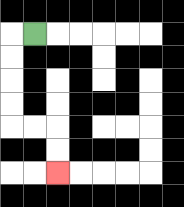{'start': '[1, 1]', 'end': '[2, 7]', 'path_directions': 'L,D,D,D,D,R,R,D,D', 'path_coordinates': '[[1, 1], [0, 1], [0, 2], [0, 3], [0, 4], [0, 5], [1, 5], [2, 5], [2, 6], [2, 7]]'}